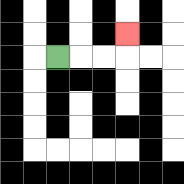{'start': '[2, 2]', 'end': '[5, 1]', 'path_directions': 'R,R,R,U', 'path_coordinates': '[[2, 2], [3, 2], [4, 2], [5, 2], [5, 1]]'}